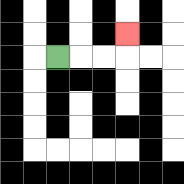{'start': '[2, 2]', 'end': '[5, 1]', 'path_directions': 'R,R,R,U', 'path_coordinates': '[[2, 2], [3, 2], [4, 2], [5, 2], [5, 1]]'}